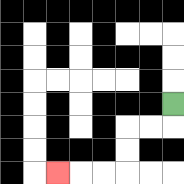{'start': '[7, 4]', 'end': '[2, 7]', 'path_directions': 'D,L,L,D,D,L,L,L', 'path_coordinates': '[[7, 4], [7, 5], [6, 5], [5, 5], [5, 6], [5, 7], [4, 7], [3, 7], [2, 7]]'}